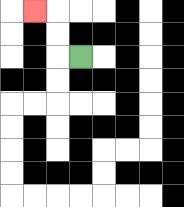{'start': '[3, 2]', 'end': '[1, 0]', 'path_directions': 'L,U,U,L', 'path_coordinates': '[[3, 2], [2, 2], [2, 1], [2, 0], [1, 0]]'}